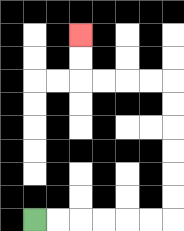{'start': '[1, 9]', 'end': '[3, 1]', 'path_directions': 'R,R,R,R,R,R,U,U,U,U,U,U,L,L,L,L,U,U', 'path_coordinates': '[[1, 9], [2, 9], [3, 9], [4, 9], [5, 9], [6, 9], [7, 9], [7, 8], [7, 7], [7, 6], [7, 5], [7, 4], [7, 3], [6, 3], [5, 3], [4, 3], [3, 3], [3, 2], [3, 1]]'}